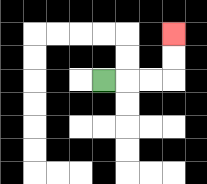{'start': '[4, 3]', 'end': '[7, 1]', 'path_directions': 'R,R,R,U,U', 'path_coordinates': '[[4, 3], [5, 3], [6, 3], [7, 3], [7, 2], [7, 1]]'}